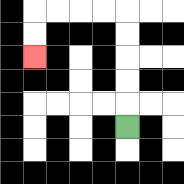{'start': '[5, 5]', 'end': '[1, 2]', 'path_directions': 'U,U,U,U,U,L,L,L,L,D,D', 'path_coordinates': '[[5, 5], [5, 4], [5, 3], [5, 2], [5, 1], [5, 0], [4, 0], [3, 0], [2, 0], [1, 0], [1, 1], [1, 2]]'}